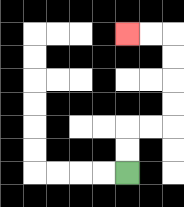{'start': '[5, 7]', 'end': '[5, 1]', 'path_directions': 'U,U,R,R,U,U,U,U,L,L', 'path_coordinates': '[[5, 7], [5, 6], [5, 5], [6, 5], [7, 5], [7, 4], [7, 3], [7, 2], [7, 1], [6, 1], [5, 1]]'}